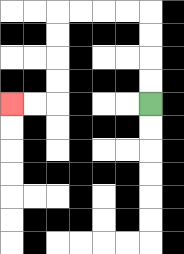{'start': '[6, 4]', 'end': '[0, 4]', 'path_directions': 'U,U,U,U,L,L,L,L,D,D,D,D,L,L', 'path_coordinates': '[[6, 4], [6, 3], [6, 2], [6, 1], [6, 0], [5, 0], [4, 0], [3, 0], [2, 0], [2, 1], [2, 2], [2, 3], [2, 4], [1, 4], [0, 4]]'}